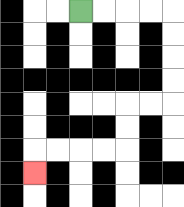{'start': '[3, 0]', 'end': '[1, 7]', 'path_directions': 'R,R,R,R,D,D,D,D,L,L,D,D,L,L,L,L,D', 'path_coordinates': '[[3, 0], [4, 0], [5, 0], [6, 0], [7, 0], [7, 1], [7, 2], [7, 3], [7, 4], [6, 4], [5, 4], [5, 5], [5, 6], [4, 6], [3, 6], [2, 6], [1, 6], [1, 7]]'}